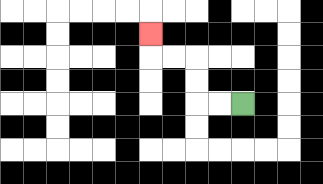{'start': '[10, 4]', 'end': '[6, 1]', 'path_directions': 'L,L,U,U,L,L,U', 'path_coordinates': '[[10, 4], [9, 4], [8, 4], [8, 3], [8, 2], [7, 2], [6, 2], [6, 1]]'}